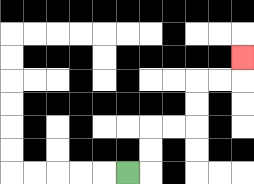{'start': '[5, 7]', 'end': '[10, 2]', 'path_directions': 'R,U,U,R,R,U,U,R,R,U', 'path_coordinates': '[[5, 7], [6, 7], [6, 6], [6, 5], [7, 5], [8, 5], [8, 4], [8, 3], [9, 3], [10, 3], [10, 2]]'}